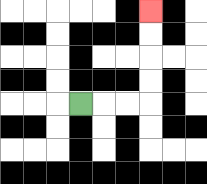{'start': '[3, 4]', 'end': '[6, 0]', 'path_directions': 'R,R,R,U,U,U,U', 'path_coordinates': '[[3, 4], [4, 4], [5, 4], [6, 4], [6, 3], [6, 2], [6, 1], [6, 0]]'}